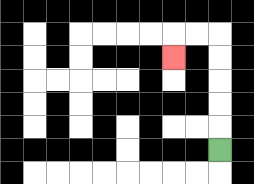{'start': '[9, 6]', 'end': '[7, 2]', 'path_directions': 'U,U,U,U,U,L,L,D', 'path_coordinates': '[[9, 6], [9, 5], [9, 4], [9, 3], [9, 2], [9, 1], [8, 1], [7, 1], [7, 2]]'}